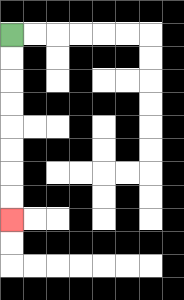{'start': '[0, 1]', 'end': '[0, 9]', 'path_directions': 'D,D,D,D,D,D,D,D', 'path_coordinates': '[[0, 1], [0, 2], [0, 3], [0, 4], [0, 5], [0, 6], [0, 7], [0, 8], [0, 9]]'}